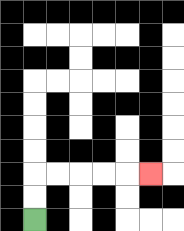{'start': '[1, 9]', 'end': '[6, 7]', 'path_directions': 'U,U,R,R,R,R,R', 'path_coordinates': '[[1, 9], [1, 8], [1, 7], [2, 7], [3, 7], [4, 7], [5, 7], [6, 7]]'}